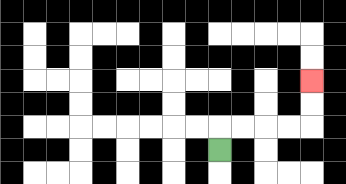{'start': '[9, 6]', 'end': '[13, 3]', 'path_directions': 'U,R,R,R,R,U,U', 'path_coordinates': '[[9, 6], [9, 5], [10, 5], [11, 5], [12, 5], [13, 5], [13, 4], [13, 3]]'}